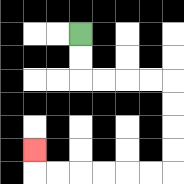{'start': '[3, 1]', 'end': '[1, 6]', 'path_directions': 'D,D,R,R,R,R,D,D,D,D,L,L,L,L,L,L,U', 'path_coordinates': '[[3, 1], [3, 2], [3, 3], [4, 3], [5, 3], [6, 3], [7, 3], [7, 4], [7, 5], [7, 6], [7, 7], [6, 7], [5, 7], [4, 7], [3, 7], [2, 7], [1, 7], [1, 6]]'}